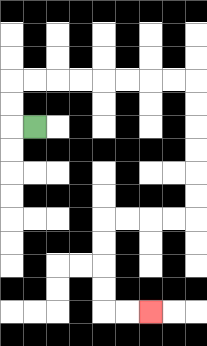{'start': '[1, 5]', 'end': '[6, 13]', 'path_directions': 'L,U,U,R,R,R,R,R,R,R,R,D,D,D,D,D,D,L,L,L,L,D,D,D,D,R,R', 'path_coordinates': '[[1, 5], [0, 5], [0, 4], [0, 3], [1, 3], [2, 3], [3, 3], [4, 3], [5, 3], [6, 3], [7, 3], [8, 3], [8, 4], [8, 5], [8, 6], [8, 7], [8, 8], [8, 9], [7, 9], [6, 9], [5, 9], [4, 9], [4, 10], [4, 11], [4, 12], [4, 13], [5, 13], [6, 13]]'}